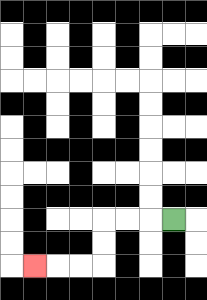{'start': '[7, 9]', 'end': '[1, 11]', 'path_directions': 'L,L,L,D,D,L,L,L', 'path_coordinates': '[[7, 9], [6, 9], [5, 9], [4, 9], [4, 10], [4, 11], [3, 11], [2, 11], [1, 11]]'}